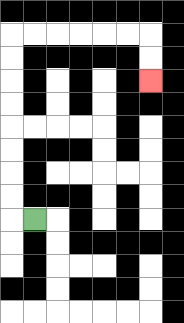{'start': '[1, 9]', 'end': '[6, 3]', 'path_directions': 'L,U,U,U,U,U,U,U,U,R,R,R,R,R,R,D,D', 'path_coordinates': '[[1, 9], [0, 9], [0, 8], [0, 7], [0, 6], [0, 5], [0, 4], [0, 3], [0, 2], [0, 1], [1, 1], [2, 1], [3, 1], [4, 1], [5, 1], [6, 1], [6, 2], [6, 3]]'}